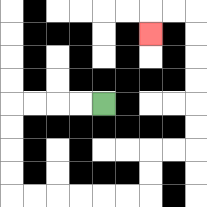{'start': '[4, 4]', 'end': '[6, 1]', 'path_directions': 'L,L,L,L,D,D,D,D,R,R,R,R,R,R,U,U,R,R,U,U,U,U,U,U,L,L,D', 'path_coordinates': '[[4, 4], [3, 4], [2, 4], [1, 4], [0, 4], [0, 5], [0, 6], [0, 7], [0, 8], [1, 8], [2, 8], [3, 8], [4, 8], [5, 8], [6, 8], [6, 7], [6, 6], [7, 6], [8, 6], [8, 5], [8, 4], [8, 3], [8, 2], [8, 1], [8, 0], [7, 0], [6, 0], [6, 1]]'}